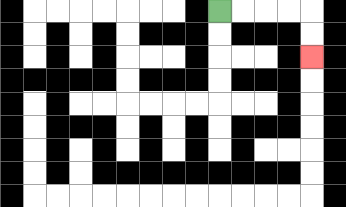{'start': '[9, 0]', 'end': '[13, 2]', 'path_directions': 'R,R,R,R,D,D', 'path_coordinates': '[[9, 0], [10, 0], [11, 0], [12, 0], [13, 0], [13, 1], [13, 2]]'}